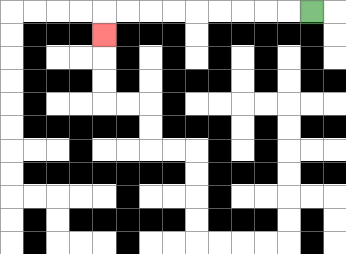{'start': '[13, 0]', 'end': '[4, 1]', 'path_directions': 'L,L,L,L,L,L,L,L,L,D', 'path_coordinates': '[[13, 0], [12, 0], [11, 0], [10, 0], [9, 0], [8, 0], [7, 0], [6, 0], [5, 0], [4, 0], [4, 1]]'}